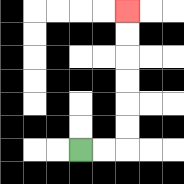{'start': '[3, 6]', 'end': '[5, 0]', 'path_directions': 'R,R,U,U,U,U,U,U', 'path_coordinates': '[[3, 6], [4, 6], [5, 6], [5, 5], [5, 4], [5, 3], [5, 2], [5, 1], [5, 0]]'}